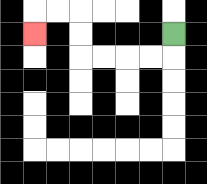{'start': '[7, 1]', 'end': '[1, 1]', 'path_directions': 'D,L,L,L,L,U,U,L,L,D', 'path_coordinates': '[[7, 1], [7, 2], [6, 2], [5, 2], [4, 2], [3, 2], [3, 1], [3, 0], [2, 0], [1, 0], [1, 1]]'}